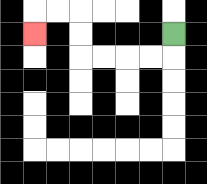{'start': '[7, 1]', 'end': '[1, 1]', 'path_directions': 'D,L,L,L,L,U,U,L,L,D', 'path_coordinates': '[[7, 1], [7, 2], [6, 2], [5, 2], [4, 2], [3, 2], [3, 1], [3, 0], [2, 0], [1, 0], [1, 1]]'}